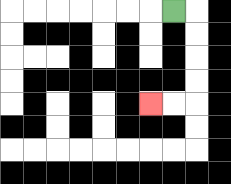{'start': '[7, 0]', 'end': '[6, 4]', 'path_directions': 'R,D,D,D,D,L,L', 'path_coordinates': '[[7, 0], [8, 0], [8, 1], [8, 2], [8, 3], [8, 4], [7, 4], [6, 4]]'}